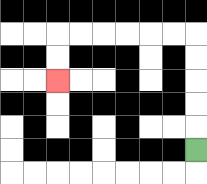{'start': '[8, 6]', 'end': '[2, 3]', 'path_directions': 'U,U,U,U,U,L,L,L,L,L,L,D,D', 'path_coordinates': '[[8, 6], [8, 5], [8, 4], [8, 3], [8, 2], [8, 1], [7, 1], [6, 1], [5, 1], [4, 1], [3, 1], [2, 1], [2, 2], [2, 3]]'}